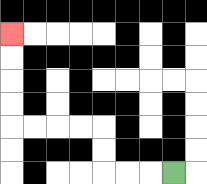{'start': '[7, 7]', 'end': '[0, 1]', 'path_directions': 'L,L,L,U,U,L,L,L,L,U,U,U,U', 'path_coordinates': '[[7, 7], [6, 7], [5, 7], [4, 7], [4, 6], [4, 5], [3, 5], [2, 5], [1, 5], [0, 5], [0, 4], [0, 3], [0, 2], [0, 1]]'}